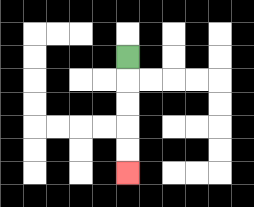{'start': '[5, 2]', 'end': '[5, 7]', 'path_directions': 'D,D,D,D,D', 'path_coordinates': '[[5, 2], [5, 3], [5, 4], [5, 5], [5, 6], [5, 7]]'}